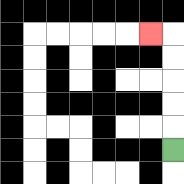{'start': '[7, 6]', 'end': '[6, 1]', 'path_directions': 'U,U,U,U,U,L', 'path_coordinates': '[[7, 6], [7, 5], [7, 4], [7, 3], [7, 2], [7, 1], [6, 1]]'}